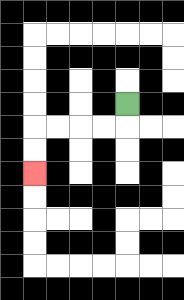{'start': '[5, 4]', 'end': '[1, 7]', 'path_directions': 'D,L,L,L,L,D,D', 'path_coordinates': '[[5, 4], [5, 5], [4, 5], [3, 5], [2, 5], [1, 5], [1, 6], [1, 7]]'}